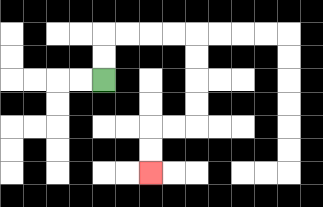{'start': '[4, 3]', 'end': '[6, 7]', 'path_directions': 'U,U,R,R,R,R,D,D,D,D,L,L,D,D', 'path_coordinates': '[[4, 3], [4, 2], [4, 1], [5, 1], [6, 1], [7, 1], [8, 1], [8, 2], [8, 3], [8, 4], [8, 5], [7, 5], [6, 5], [6, 6], [6, 7]]'}